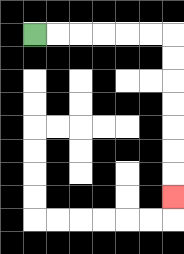{'start': '[1, 1]', 'end': '[7, 8]', 'path_directions': 'R,R,R,R,R,R,D,D,D,D,D,D,D', 'path_coordinates': '[[1, 1], [2, 1], [3, 1], [4, 1], [5, 1], [6, 1], [7, 1], [7, 2], [7, 3], [7, 4], [7, 5], [7, 6], [7, 7], [7, 8]]'}